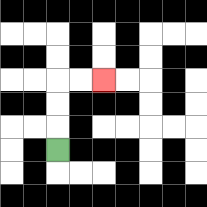{'start': '[2, 6]', 'end': '[4, 3]', 'path_directions': 'U,U,U,R,R', 'path_coordinates': '[[2, 6], [2, 5], [2, 4], [2, 3], [3, 3], [4, 3]]'}